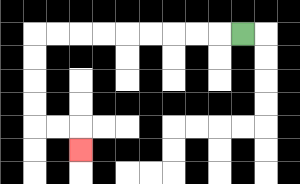{'start': '[10, 1]', 'end': '[3, 6]', 'path_directions': 'L,L,L,L,L,L,L,L,L,D,D,D,D,R,R,D', 'path_coordinates': '[[10, 1], [9, 1], [8, 1], [7, 1], [6, 1], [5, 1], [4, 1], [3, 1], [2, 1], [1, 1], [1, 2], [1, 3], [1, 4], [1, 5], [2, 5], [3, 5], [3, 6]]'}